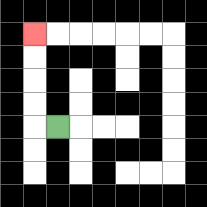{'start': '[2, 5]', 'end': '[1, 1]', 'path_directions': 'L,U,U,U,U', 'path_coordinates': '[[2, 5], [1, 5], [1, 4], [1, 3], [1, 2], [1, 1]]'}